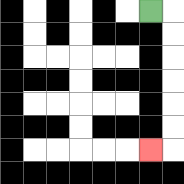{'start': '[6, 0]', 'end': '[6, 6]', 'path_directions': 'R,D,D,D,D,D,D,L', 'path_coordinates': '[[6, 0], [7, 0], [7, 1], [7, 2], [7, 3], [7, 4], [7, 5], [7, 6], [6, 6]]'}